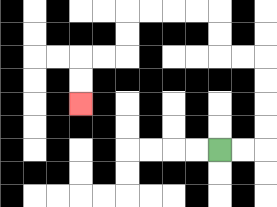{'start': '[9, 6]', 'end': '[3, 4]', 'path_directions': 'R,R,U,U,U,U,L,L,U,U,L,L,L,L,D,D,L,L,D,D', 'path_coordinates': '[[9, 6], [10, 6], [11, 6], [11, 5], [11, 4], [11, 3], [11, 2], [10, 2], [9, 2], [9, 1], [9, 0], [8, 0], [7, 0], [6, 0], [5, 0], [5, 1], [5, 2], [4, 2], [3, 2], [3, 3], [3, 4]]'}